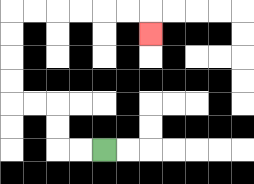{'start': '[4, 6]', 'end': '[6, 1]', 'path_directions': 'L,L,U,U,L,L,U,U,U,U,R,R,R,R,R,R,D', 'path_coordinates': '[[4, 6], [3, 6], [2, 6], [2, 5], [2, 4], [1, 4], [0, 4], [0, 3], [0, 2], [0, 1], [0, 0], [1, 0], [2, 0], [3, 0], [4, 0], [5, 0], [6, 0], [6, 1]]'}